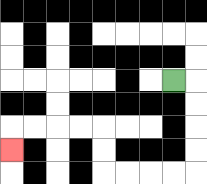{'start': '[7, 3]', 'end': '[0, 6]', 'path_directions': 'R,D,D,D,D,L,L,L,L,U,U,L,L,L,L,D', 'path_coordinates': '[[7, 3], [8, 3], [8, 4], [8, 5], [8, 6], [8, 7], [7, 7], [6, 7], [5, 7], [4, 7], [4, 6], [4, 5], [3, 5], [2, 5], [1, 5], [0, 5], [0, 6]]'}